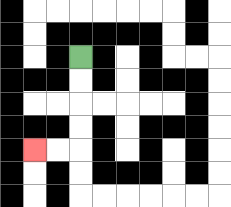{'start': '[3, 2]', 'end': '[1, 6]', 'path_directions': 'D,D,D,D,L,L', 'path_coordinates': '[[3, 2], [3, 3], [3, 4], [3, 5], [3, 6], [2, 6], [1, 6]]'}